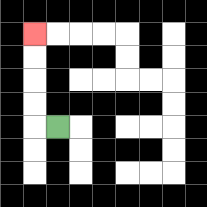{'start': '[2, 5]', 'end': '[1, 1]', 'path_directions': 'L,U,U,U,U', 'path_coordinates': '[[2, 5], [1, 5], [1, 4], [1, 3], [1, 2], [1, 1]]'}